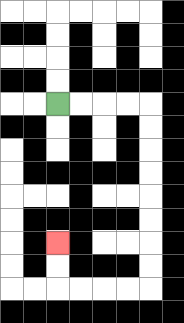{'start': '[2, 4]', 'end': '[2, 10]', 'path_directions': 'R,R,R,R,D,D,D,D,D,D,D,D,L,L,L,L,U,U', 'path_coordinates': '[[2, 4], [3, 4], [4, 4], [5, 4], [6, 4], [6, 5], [6, 6], [6, 7], [6, 8], [6, 9], [6, 10], [6, 11], [6, 12], [5, 12], [4, 12], [3, 12], [2, 12], [2, 11], [2, 10]]'}